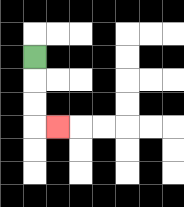{'start': '[1, 2]', 'end': '[2, 5]', 'path_directions': 'D,D,D,R', 'path_coordinates': '[[1, 2], [1, 3], [1, 4], [1, 5], [2, 5]]'}